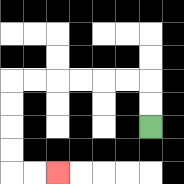{'start': '[6, 5]', 'end': '[2, 7]', 'path_directions': 'U,U,L,L,L,L,L,L,D,D,D,D,R,R', 'path_coordinates': '[[6, 5], [6, 4], [6, 3], [5, 3], [4, 3], [3, 3], [2, 3], [1, 3], [0, 3], [0, 4], [0, 5], [0, 6], [0, 7], [1, 7], [2, 7]]'}